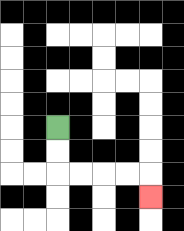{'start': '[2, 5]', 'end': '[6, 8]', 'path_directions': 'D,D,R,R,R,R,D', 'path_coordinates': '[[2, 5], [2, 6], [2, 7], [3, 7], [4, 7], [5, 7], [6, 7], [6, 8]]'}